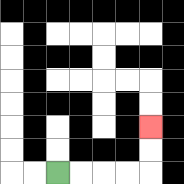{'start': '[2, 7]', 'end': '[6, 5]', 'path_directions': 'R,R,R,R,U,U', 'path_coordinates': '[[2, 7], [3, 7], [4, 7], [5, 7], [6, 7], [6, 6], [6, 5]]'}